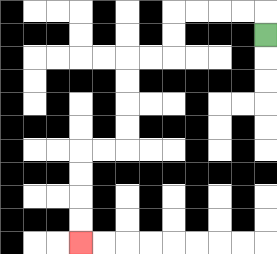{'start': '[11, 1]', 'end': '[3, 10]', 'path_directions': 'U,L,L,L,L,D,D,L,L,D,D,D,D,L,L,D,D,D,D', 'path_coordinates': '[[11, 1], [11, 0], [10, 0], [9, 0], [8, 0], [7, 0], [7, 1], [7, 2], [6, 2], [5, 2], [5, 3], [5, 4], [5, 5], [5, 6], [4, 6], [3, 6], [3, 7], [3, 8], [3, 9], [3, 10]]'}